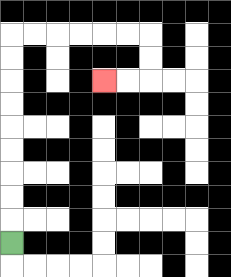{'start': '[0, 10]', 'end': '[4, 3]', 'path_directions': 'U,U,U,U,U,U,U,U,U,R,R,R,R,R,R,D,D,L,L', 'path_coordinates': '[[0, 10], [0, 9], [0, 8], [0, 7], [0, 6], [0, 5], [0, 4], [0, 3], [0, 2], [0, 1], [1, 1], [2, 1], [3, 1], [4, 1], [5, 1], [6, 1], [6, 2], [6, 3], [5, 3], [4, 3]]'}